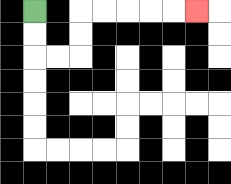{'start': '[1, 0]', 'end': '[8, 0]', 'path_directions': 'D,D,R,R,U,U,R,R,R,R,R', 'path_coordinates': '[[1, 0], [1, 1], [1, 2], [2, 2], [3, 2], [3, 1], [3, 0], [4, 0], [5, 0], [6, 0], [7, 0], [8, 0]]'}